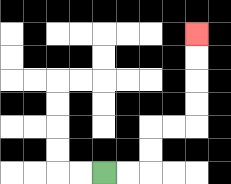{'start': '[4, 7]', 'end': '[8, 1]', 'path_directions': 'R,R,U,U,R,R,U,U,U,U', 'path_coordinates': '[[4, 7], [5, 7], [6, 7], [6, 6], [6, 5], [7, 5], [8, 5], [8, 4], [8, 3], [8, 2], [8, 1]]'}